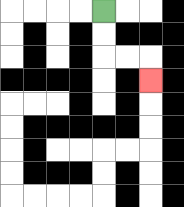{'start': '[4, 0]', 'end': '[6, 3]', 'path_directions': 'D,D,R,R,D', 'path_coordinates': '[[4, 0], [4, 1], [4, 2], [5, 2], [6, 2], [6, 3]]'}